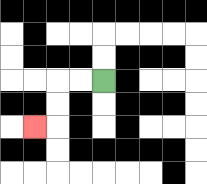{'start': '[4, 3]', 'end': '[1, 5]', 'path_directions': 'L,L,D,D,L', 'path_coordinates': '[[4, 3], [3, 3], [2, 3], [2, 4], [2, 5], [1, 5]]'}